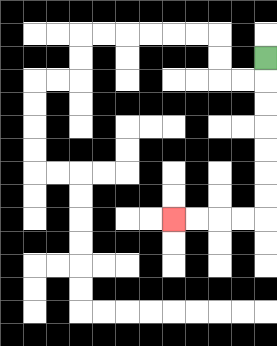{'start': '[11, 2]', 'end': '[7, 9]', 'path_directions': 'D,D,D,D,D,D,D,L,L,L,L', 'path_coordinates': '[[11, 2], [11, 3], [11, 4], [11, 5], [11, 6], [11, 7], [11, 8], [11, 9], [10, 9], [9, 9], [8, 9], [7, 9]]'}